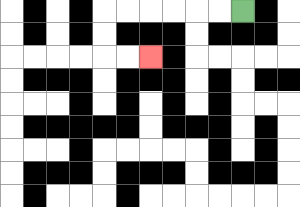{'start': '[10, 0]', 'end': '[6, 2]', 'path_directions': 'L,L,L,L,L,L,D,D,R,R', 'path_coordinates': '[[10, 0], [9, 0], [8, 0], [7, 0], [6, 0], [5, 0], [4, 0], [4, 1], [4, 2], [5, 2], [6, 2]]'}